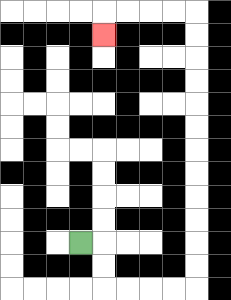{'start': '[3, 10]', 'end': '[4, 1]', 'path_directions': 'R,D,D,R,R,R,R,U,U,U,U,U,U,U,U,U,U,U,U,L,L,L,L,D', 'path_coordinates': '[[3, 10], [4, 10], [4, 11], [4, 12], [5, 12], [6, 12], [7, 12], [8, 12], [8, 11], [8, 10], [8, 9], [8, 8], [8, 7], [8, 6], [8, 5], [8, 4], [8, 3], [8, 2], [8, 1], [8, 0], [7, 0], [6, 0], [5, 0], [4, 0], [4, 1]]'}